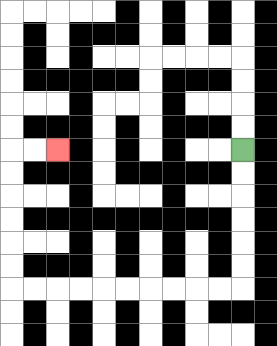{'start': '[10, 6]', 'end': '[2, 6]', 'path_directions': 'D,D,D,D,D,D,L,L,L,L,L,L,L,L,L,L,U,U,U,U,U,U,R,R', 'path_coordinates': '[[10, 6], [10, 7], [10, 8], [10, 9], [10, 10], [10, 11], [10, 12], [9, 12], [8, 12], [7, 12], [6, 12], [5, 12], [4, 12], [3, 12], [2, 12], [1, 12], [0, 12], [0, 11], [0, 10], [0, 9], [0, 8], [0, 7], [0, 6], [1, 6], [2, 6]]'}